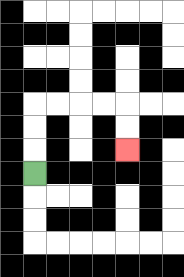{'start': '[1, 7]', 'end': '[5, 6]', 'path_directions': 'U,U,U,R,R,R,R,D,D', 'path_coordinates': '[[1, 7], [1, 6], [1, 5], [1, 4], [2, 4], [3, 4], [4, 4], [5, 4], [5, 5], [5, 6]]'}